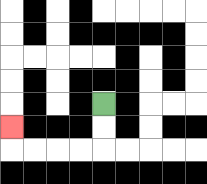{'start': '[4, 4]', 'end': '[0, 5]', 'path_directions': 'D,D,L,L,L,L,U', 'path_coordinates': '[[4, 4], [4, 5], [4, 6], [3, 6], [2, 6], [1, 6], [0, 6], [0, 5]]'}